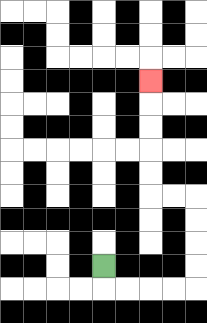{'start': '[4, 11]', 'end': '[6, 3]', 'path_directions': 'D,R,R,R,R,U,U,U,U,L,L,U,U,U,U,U', 'path_coordinates': '[[4, 11], [4, 12], [5, 12], [6, 12], [7, 12], [8, 12], [8, 11], [8, 10], [8, 9], [8, 8], [7, 8], [6, 8], [6, 7], [6, 6], [6, 5], [6, 4], [6, 3]]'}